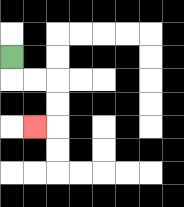{'start': '[0, 2]', 'end': '[1, 5]', 'path_directions': 'D,R,R,D,D,L', 'path_coordinates': '[[0, 2], [0, 3], [1, 3], [2, 3], [2, 4], [2, 5], [1, 5]]'}